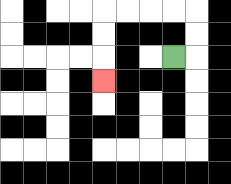{'start': '[7, 2]', 'end': '[4, 3]', 'path_directions': 'R,U,U,L,L,L,L,D,D,D', 'path_coordinates': '[[7, 2], [8, 2], [8, 1], [8, 0], [7, 0], [6, 0], [5, 0], [4, 0], [4, 1], [4, 2], [4, 3]]'}